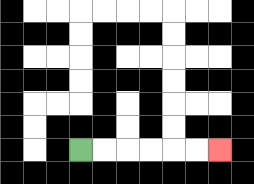{'start': '[3, 6]', 'end': '[9, 6]', 'path_directions': 'R,R,R,R,R,R', 'path_coordinates': '[[3, 6], [4, 6], [5, 6], [6, 6], [7, 6], [8, 6], [9, 6]]'}